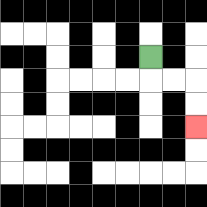{'start': '[6, 2]', 'end': '[8, 5]', 'path_directions': 'D,R,R,D,D', 'path_coordinates': '[[6, 2], [6, 3], [7, 3], [8, 3], [8, 4], [8, 5]]'}